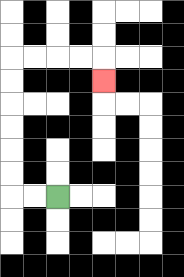{'start': '[2, 8]', 'end': '[4, 3]', 'path_directions': 'L,L,U,U,U,U,U,U,R,R,R,R,D', 'path_coordinates': '[[2, 8], [1, 8], [0, 8], [0, 7], [0, 6], [0, 5], [0, 4], [0, 3], [0, 2], [1, 2], [2, 2], [3, 2], [4, 2], [4, 3]]'}